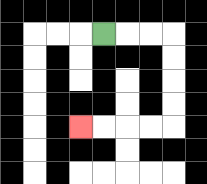{'start': '[4, 1]', 'end': '[3, 5]', 'path_directions': 'R,R,R,D,D,D,D,L,L,L,L', 'path_coordinates': '[[4, 1], [5, 1], [6, 1], [7, 1], [7, 2], [7, 3], [7, 4], [7, 5], [6, 5], [5, 5], [4, 5], [3, 5]]'}